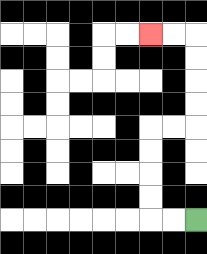{'start': '[8, 9]', 'end': '[6, 1]', 'path_directions': 'L,L,U,U,U,U,R,R,U,U,U,U,L,L', 'path_coordinates': '[[8, 9], [7, 9], [6, 9], [6, 8], [6, 7], [6, 6], [6, 5], [7, 5], [8, 5], [8, 4], [8, 3], [8, 2], [8, 1], [7, 1], [6, 1]]'}